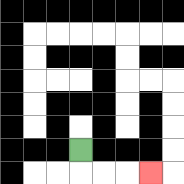{'start': '[3, 6]', 'end': '[6, 7]', 'path_directions': 'D,R,R,R', 'path_coordinates': '[[3, 6], [3, 7], [4, 7], [5, 7], [6, 7]]'}